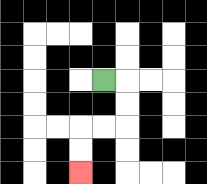{'start': '[4, 3]', 'end': '[3, 7]', 'path_directions': 'R,D,D,L,L,D,D', 'path_coordinates': '[[4, 3], [5, 3], [5, 4], [5, 5], [4, 5], [3, 5], [3, 6], [3, 7]]'}